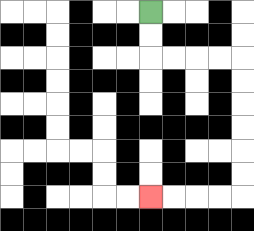{'start': '[6, 0]', 'end': '[6, 8]', 'path_directions': 'D,D,R,R,R,R,D,D,D,D,D,D,L,L,L,L', 'path_coordinates': '[[6, 0], [6, 1], [6, 2], [7, 2], [8, 2], [9, 2], [10, 2], [10, 3], [10, 4], [10, 5], [10, 6], [10, 7], [10, 8], [9, 8], [8, 8], [7, 8], [6, 8]]'}